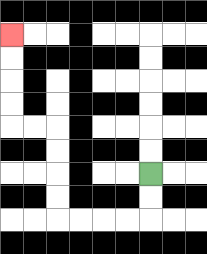{'start': '[6, 7]', 'end': '[0, 1]', 'path_directions': 'D,D,L,L,L,L,U,U,U,U,L,L,U,U,U,U', 'path_coordinates': '[[6, 7], [6, 8], [6, 9], [5, 9], [4, 9], [3, 9], [2, 9], [2, 8], [2, 7], [2, 6], [2, 5], [1, 5], [0, 5], [0, 4], [0, 3], [0, 2], [0, 1]]'}